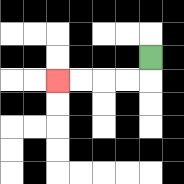{'start': '[6, 2]', 'end': '[2, 3]', 'path_directions': 'D,L,L,L,L', 'path_coordinates': '[[6, 2], [6, 3], [5, 3], [4, 3], [3, 3], [2, 3]]'}